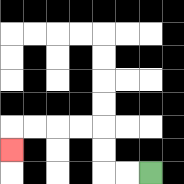{'start': '[6, 7]', 'end': '[0, 6]', 'path_directions': 'L,L,U,U,L,L,L,L,D', 'path_coordinates': '[[6, 7], [5, 7], [4, 7], [4, 6], [4, 5], [3, 5], [2, 5], [1, 5], [0, 5], [0, 6]]'}